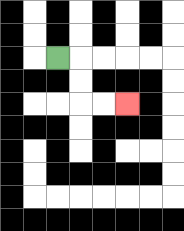{'start': '[2, 2]', 'end': '[5, 4]', 'path_directions': 'R,D,D,R,R', 'path_coordinates': '[[2, 2], [3, 2], [3, 3], [3, 4], [4, 4], [5, 4]]'}